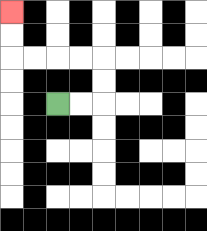{'start': '[2, 4]', 'end': '[0, 0]', 'path_directions': 'R,R,U,U,L,L,L,L,U,U', 'path_coordinates': '[[2, 4], [3, 4], [4, 4], [4, 3], [4, 2], [3, 2], [2, 2], [1, 2], [0, 2], [0, 1], [0, 0]]'}